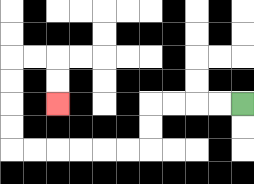{'start': '[10, 4]', 'end': '[2, 4]', 'path_directions': 'L,L,L,L,D,D,L,L,L,L,L,L,U,U,U,U,R,R,D,D', 'path_coordinates': '[[10, 4], [9, 4], [8, 4], [7, 4], [6, 4], [6, 5], [6, 6], [5, 6], [4, 6], [3, 6], [2, 6], [1, 6], [0, 6], [0, 5], [0, 4], [0, 3], [0, 2], [1, 2], [2, 2], [2, 3], [2, 4]]'}